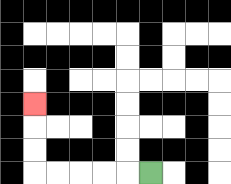{'start': '[6, 7]', 'end': '[1, 4]', 'path_directions': 'L,L,L,L,L,U,U,U', 'path_coordinates': '[[6, 7], [5, 7], [4, 7], [3, 7], [2, 7], [1, 7], [1, 6], [1, 5], [1, 4]]'}